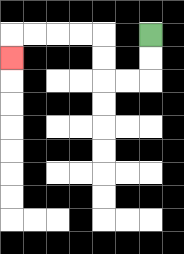{'start': '[6, 1]', 'end': '[0, 2]', 'path_directions': 'D,D,L,L,U,U,L,L,L,L,D', 'path_coordinates': '[[6, 1], [6, 2], [6, 3], [5, 3], [4, 3], [4, 2], [4, 1], [3, 1], [2, 1], [1, 1], [0, 1], [0, 2]]'}